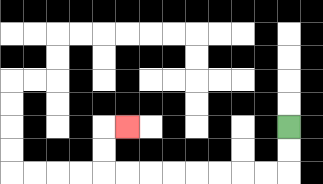{'start': '[12, 5]', 'end': '[5, 5]', 'path_directions': 'D,D,L,L,L,L,L,L,L,L,U,U,R', 'path_coordinates': '[[12, 5], [12, 6], [12, 7], [11, 7], [10, 7], [9, 7], [8, 7], [7, 7], [6, 7], [5, 7], [4, 7], [4, 6], [4, 5], [5, 5]]'}